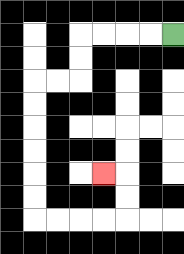{'start': '[7, 1]', 'end': '[4, 7]', 'path_directions': 'L,L,L,L,D,D,L,L,D,D,D,D,D,D,R,R,R,R,U,U,L', 'path_coordinates': '[[7, 1], [6, 1], [5, 1], [4, 1], [3, 1], [3, 2], [3, 3], [2, 3], [1, 3], [1, 4], [1, 5], [1, 6], [1, 7], [1, 8], [1, 9], [2, 9], [3, 9], [4, 9], [5, 9], [5, 8], [5, 7], [4, 7]]'}